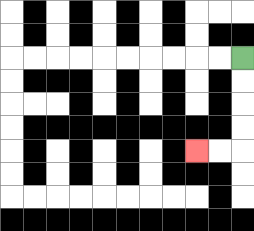{'start': '[10, 2]', 'end': '[8, 6]', 'path_directions': 'D,D,D,D,L,L', 'path_coordinates': '[[10, 2], [10, 3], [10, 4], [10, 5], [10, 6], [9, 6], [8, 6]]'}